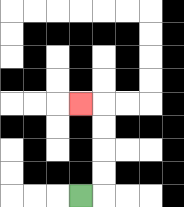{'start': '[3, 8]', 'end': '[3, 4]', 'path_directions': 'R,U,U,U,U,L', 'path_coordinates': '[[3, 8], [4, 8], [4, 7], [4, 6], [4, 5], [4, 4], [3, 4]]'}